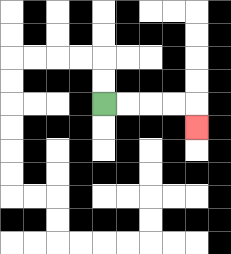{'start': '[4, 4]', 'end': '[8, 5]', 'path_directions': 'R,R,R,R,D', 'path_coordinates': '[[4, 4], [5, 4], [6, 4], [7, 4], [8, 4], [8, 5]]'}